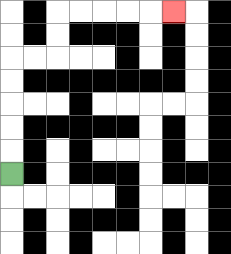{'start': '[0, 7]', 'end': '[7, 0]', 'path_directions': 'U,U,U,U,U,R,R,U,U,R,R,R,R,R', 'path_coordinates': '[[0, 7], [0, 6], [0, 5], [0, 4], [0, 3], [0, 2], [1, 2], [2, 2], [2, 1], [2, 0], [3, 0], [4, 0], [5, 0], [6, 0], [7, 0]]'}